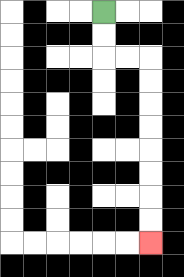{'start': '[4, 0]', 'end': '[6, 10]', 'path_directions': 'D,D,R,R,D,D,D,D,D,D,D,D', 'path_coordinates': '[[4, 0], [4, 1], [4, 2], [5, 2], [6, 2], [6, 3], [6, 4], [6, 5], [6, 6], [6, 7], [6, 8], [6, 9], [6, 10]]'}